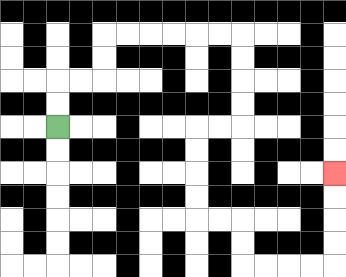{'start': '[2, 5]', 'end': '[14, 7]', 'path_directions': 'U,U,R,R,U,U,R,R,R,R,R,R,D,D,D,D,L,L,D,D,D,D,R,R,D,D,R,R,R,R,U,U,U,U', 'path_coordinates': '[[2, 5], [2, 4], [2, 3], [3, 3], [4, 3], [4, 2], [4, 1], [5, 1], [6, 1], [7, 1], [8, 1], [9, 1], [10, 1], [10, 2], [10, 3], [10, 4], [10, 5], [9, 5], [8, 5], [8, 6], [8, 7], [8, 8], [8, 9], [9, 9], [10, 9], [10, 10], [10, 11], [11, 11], [12, 11], [13, 11], [14, 11], [14, 10], [14, 9], [14, 8], [14, 7]]'}